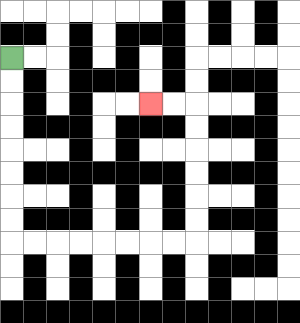{'start': '[0, 2]', 'end': '[6, 4]', 'path_directions': 'D,D,D,D,D,D,D,D,R,R,R,R,R,R,R,R,U,U,U,U,U,U,L,L', 'path_coordinates': '[[0, 2], [0, 3], [0, 4], [0, 5], [0, 6], [0, 7], [0, 8], [0, 9], [0, 10], [1, 10], [2, 10], [3, 10], [4, 10], [5, 10], [6, 10], [7, 10], [8, 10], [8, 9], [8, 8], [8, 7], [8, 6], [8, 5], [8, 4], [7, 4], [6, 4]]'}